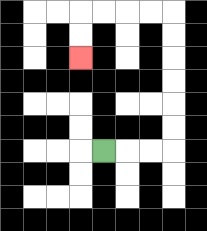{'start': '[4, 6]', 'end': '[3, 2]', 'path_directions': 'R,R,R,U,U,U,U,U,U,L,L,L,L,D,D', 'path_coordinates': '[[4, 6], [5, 6], [6, 6], [7, 6], [7, 5], [7, 4], [7, 3], [7, 2], [7, 1], [7, 0], [6, 0], [5, 0], [4, 0], [3, 0], [3, 1], [3, 2]]'}